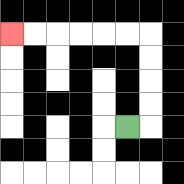{'start': '[5, 5]', 'end': '[0, 1]', 'path_directions': 'R,U,U,U,U,L,L,L,L,L,L', 'path_coordinates': '[[5, 5], [6, 5], [6, 4], [6, 3], [6, 2], [6, 1], [5, 1], [4, 1], [3, 1], [2, 1], [1, 1], [0, 1]]'}